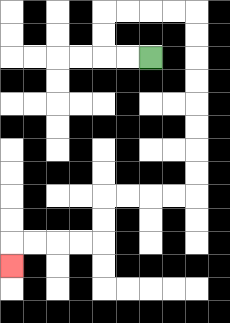{'start': '[6, 2]', 'end': '[0, 11]', 'path_directions': 'L,L,U,U,R,R,R,R,D,D,D,D,D,D,D,D,L,L,L,L,D,D,L,L,L,L,D', 'path_coordinates': '[[6, 2], [5, 2], [4, 2], [4, 1], [4, 0], [5, 0], [6, 0], [7, 0], [8, 0], [8, 1], [8, 2], [8, 3], [8, 4], [8, 5], [8, 6], [8, 7], [8, 8], [7, 8], [6, 8], [5, 8], [4, 8], [4, 9], [4, 10], [3, 10], [2, 10], [1, 10], [0, 10], [0, 11]]'}